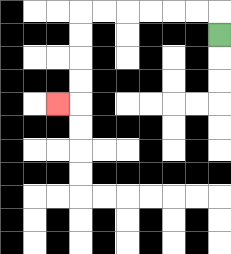{'start': '[9, 1]', 'end': '[2, 4]', 'path_directions': 'U,L,L,L,L,L,L,D,D,D,D,L', 'path_coordinates': '[[9, 1], [9, 0], [8, 0], [7, 0], [6, 0], [5, 0], [4, 0], [3, 0], [3, 1], [3, 2], [3, 3], [3, 4], [2, 4]]'}